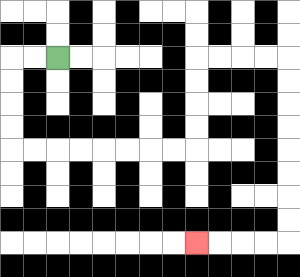{'start': '[2, 2]', 'end': '[8, 10]', 'path_directions': 'L,L,D,D,D,D,R,R,R,R,R,R,R,R,U,U,U,U,R,R,R,R,D,D,D,D,D,D,D,D,L,L,L,L', 'path_coordinates': '[[2, 2], [1, 2], [0, 2], [0, 3], [0, 4], [0, 5], [0, 6], [1, 6], [2, 6], [3, 6], [4, 6], [5, 6], [6, 6], [7, 6], [8, 6], [8, 5], [8, 4], [8, 3], [8, 2], [9, 2], [10, 2], [11, 2], [12, 2], [12, 3], [12, 4], [12, 5], [12, 6], [12, 7], [12, 8], [12, 9], [12, 10], [11, 10], [10, 10], [9, 10], [8, 10]]'}